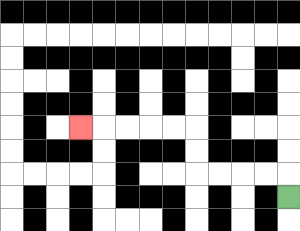{'start': '[12, 8]', 'end': '[3, 5]', 'path_directions': 'U,L,L,L,L,U,U,L,L,L,L,L', 'path_coordinates': '[[12, 8], [12, 7], [11, 7], [10, 7], [9, 7], [8, 7], [8, 6], [8, 5], [7, 5], [6, 5], [5, 5], [4, 5], [3, 5]]'}